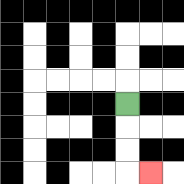{'start': '[5, 4]', 'end': '[6, 7]', 'path_directions': 'D,D,D,R', 'path_coordinates': '[[5, 4], [5, 5], [5, 6], [5, 7], [6, 7]]'}